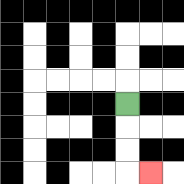{'start': '[5, 4]', 'end': '[6, 7]', 'path_directions': 'D,D,D,R', 'path_coordinates': '[[5, 4], [5, 5], [5, 6], [5, 7], [6, 7]]'}